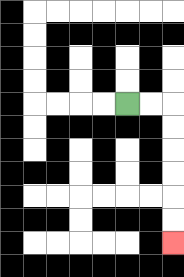{'start': '[5, 4]', 'end': '[7, 10]', 'path_directions': 'R,R,D,D,D,D,D,D', 'path_coordinates': '[[5, 4], [6, 4], [7, 4], [7, 5], [7, 6], [7, 7], [7, 8], [7, 9], [7, 10]]'}